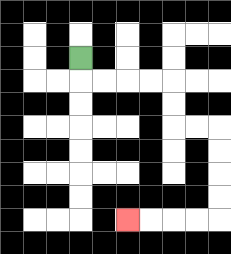{'start': '[3, 2]', 'end': '[5, 9]', 'path_directions': 'D,R,R,R,R,D,D,R,R,D,D,D,D,L,L,L,L', 'path_coordinates': '[[3, 2], [3, 3], [4, 3], [5, 3], [6, 3], [7, 3], [7, 4], [7, 5], [8, 5], [9, 5], [9, 6], [9, 7], [9, 8], [9, 9], [8, 9], [7, 9], [6, 9], [5, 9]]'}